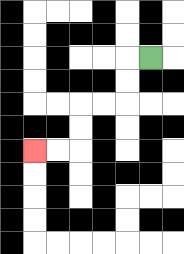{'start': '[6, 2]', 'end': '[1, 6]', 'path_directions': 'L,D,D,L,L,D,D,L,L', 'path_coordinates': '[[6, 2], [5, 2], [5, 3], [5, 4], [4, 4], [3, 4], [3, 5], [3, 6], [2, 6], [1, 6]]'}